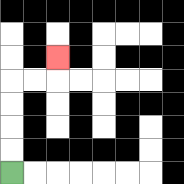{'start': '[0, 7]', 'end': '[2, 2]', 'path_directions': 'U,U,U,U,R,R,U', 'path_coordinates': '[[0, 7], [0, 6], [0, 5], [0, 4], [0, 3], [1, 3], [2, 3], [2, 2]]'}